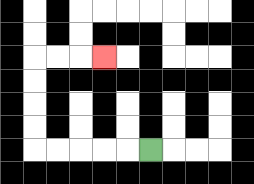{'start': '[6, 6]', 'end': '[4, 2]', 'path_directions': 'L,L,L,L,L,U,U,U,U,R,R,R', 'path_coordinates': '[[6, 6], [5, 6], [4, 6], [3, 6], [2, 6], [1, 6], [1, 5], [1, 4], [1, 3], [1, 2], [2, 2], [3, 2], [4, 2]]'}